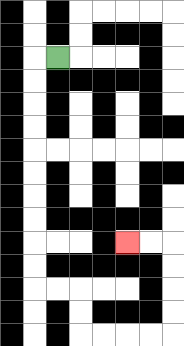{'start': '[2, 2]', 'end': '[5, 10]', 'path_directions': 'L,D,D,D,D,D,D,D,D,D,D,R,R,D,D,R,R,R,R,U,U,U,U,L,L', 'path_coordinates': '[[2, 2], [1, 2], [1, 3], [1, 4], [1, 5], [1, 6], [1, 7], [1, 8], [1, 9], [1, 10], [1, 11], [1, 12], [2, 12], [3, 12], [3, 13], [3, 14], [4, 14], [5, 14], [6, 14], [7, 14], [7, 13], [7, 12], [7, 11], [7, 10], [6, 10], [5, 10]]'}